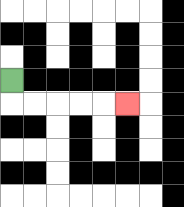{'start': '[0, 3]', 'end': '[5, 4]', 'path_directions': 'D,R,R,R,R,R', 'path_coordinates': '[[0, 3], [0, 4], [1, 4], [2, 4], [3, 4], [4, 4], [5, 4]]'}